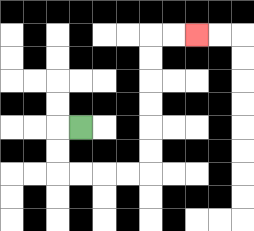{'start': '[3, 5]', 'end': '[8, 1]', 'path_directions': 'L,D,D,R,R,R,R,U,U,U,U,U,U,R,R', 'path_coordinates': '[[3, 5], [2, 5], [2, 6], [2, 7], [3, 7], [4, 7], [5, 7], [6, 7], [6, 6], [6, 5], [6, 4], [6, 3], [6, 2], [6, 1], [7, 1], [8, 1]]'}